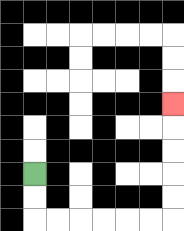{'start': '[1, 7]', 'end': '[7, 4]', 'path_directions': 'D,D,R,R,R,R,R,R,U,U,U,U,U', 'path_coordinates': '[[1, 7], [1, 8], [1, 9], [2, 9], [3, 9], [4, 9], [5, 9], [6, 9], [7, 9], [7, 8], [7, 7], [7, 6], [7, 5], [7, 4]]'}